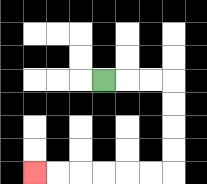{'start': '[4, 3]', 'end': '[1, 7]', 'path_directions': 'R,R,R,D,D,D,D,L,L,L,L,L,L', 'path_coordinates': '[[4, 3], [5, 3], [6, 3], [7, 3], [7, 4], [7, 5], [7, 6], [7, 7], [6, 7], [5, 7], [4, 7], [3, 7], [2, 7], [1, 7]]'}